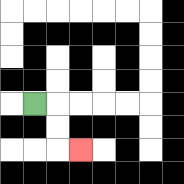{'start': '[1, 4]', 'end': '[3, 6]', 'path_directions': 'R,D,D,R', 'path_coordinates': '[[1, 4], [2, 4], [2, 5], [2, 6], [3, 6]]'}